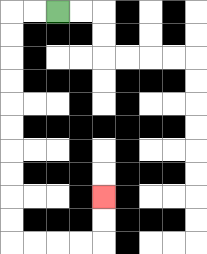{'start': '[2, 0]', 'end': '[4, 8]', 'path_directions': 'L,L,D,D,D,D,D,D,D,D,D,D,R,R,R,R,U,U', 'path_coordinates': '[[2, 0], [1, 0], [0, 0], [0, 1], [0, 2], [0, 3], [0, 4], [0, 5], [0, 6], [0, 7], [0, 8], [0, 9], [0, 10], [1, 10], [2, 10], [3, 10], [4, 10], [4, 9], [4, 8]]'}